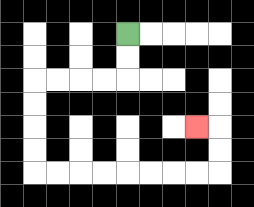{'start': '[5, 1]', 'end': '[8, 5]', 'path_directions': 'D,D,L,L,L,L,D,D,D,D,R,R,R,R,R,R,R,R,U,U,L', 'path_coordinates': '[[5, 1], [5, 2], [5, 3], [4, 3], [3, 3], [2, 3], [1, 3], [1, 4], [1, 5], [1, 6], [1, 7], [2, 7], [3, 7], [4, 7], [5, 7], [6, 7], [7, 7], [8, 7], [9, 7], [9, 6], [9, 5], [8, 5]]'}